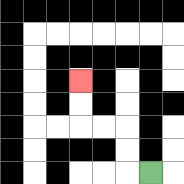{'start': '[6, 7]', 'end': '[3, 3]', 'path_directions': 'L,U,U,L,L,U,U', 'path_coordinates': '[[6, 7], [5, 7], [5, 6], [5, 5], [4, 5], [3, 5], [3, 4], [3, 3]]'}